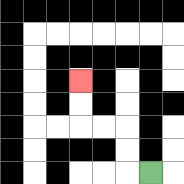{'start': '[6, 7]', 'end': '[3, 3]', 'path_directions': 'L,U,U,L,L,U,U', 'path_coordinates': '[[6, 7], [5, 7], [5, 6], [5, 5], [4, 5], [3, 5], [3, 4], [3, 3]]'}